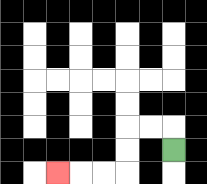{'start': '[7, 6]', 'end': '[2, 7]', 'path_directions': 'U,L,L,D,D,L,L,L', 'path_coordinates': '[[7, 6], [7, 5], [6, 5], [5, 5], [5, 6], [5, 7], [4, 7], [3, 7], [2, 7]]'}